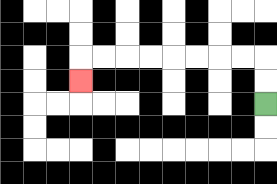{'start': '[11, 4]', 'end': '[3, 3]', 'path_directions': 'U,U,L,L,L,L,L,L,L,L,D', 'path_coordinates': '[[11, 4], [11, 3], [11, 2], [10, 2], [9, 2], [8, 2], [7, 2], [6, 2], [5, 2], [4, 2], [3, 2], [3, 3]]'}